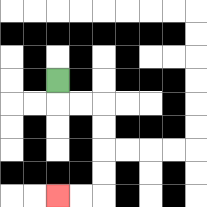{'start': '[2, 3]', 'end': '[2, 8]', 'path_directions': 'D,R,R,D,D,D,D,L,L', 'path_coordinates': '[[2, 3], [2, 4], [3, 4], [4, 4], [4, 5], [4, 6], [4, 7], [4, 8], [3, 8], [2, 8]]'}